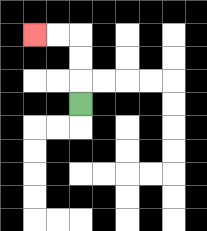{'start': '[3, 4]', 'end': '[1, 1]', 'path_directions': 'U,U,U,L,L', 'path_coordinates': '[[3, 4], [3, 3], [3, 2], [3, 1], [2, 1], [1, 1]]'}